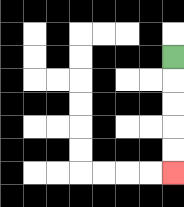{'start': '[7, 2]', 'end': '[7, 7]', 'path_directions': 'D,D,D,D,D', 'path_coordinates': '[[7, 2], [7, 3], [7, 4], [7, 5], [7, 6], [7, 7]]'}